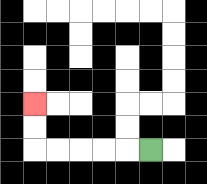{'start': '[6, 6]', 'end': '[1, 4]', 'path_directions': 'L,L,L,L,L,U,U', 'path_coordinates': '[[6, 6], [5, 6], [4, 6], [3, 6], [2, 6], [1, 6], [1, 5], [1, 4]]'}